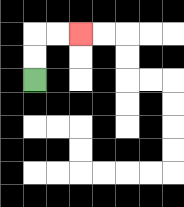{'start': '[1, 3]', 'end': '[3, 1]', 'path_directions': 'U,U,R,R', 'path_coordinates': '[[1, 3], [1, 2], [1, 1], [2, 1], [3, 1]]'}